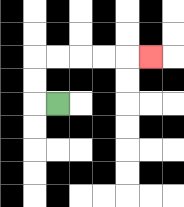{'start': '[2, 4]', 'end': '[6, 2]', 'path_directions': 'L,U,U,R,R,R,R,R', 'path_coordinates': '[[2, 4], [1, 4], [1, 3], [1, 2], [2, 2], [3, 2], [4, 2], [5, 2], [6, 2]]'}